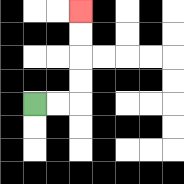{'start': '[1, 4]', 'end': '[3, 0]', 'path_directions': 'R,R,U,U,U,U', 'path_coordinates': '[[1, 4], [2, 4], [3, 4], [3, 3], [3, 2], [3, 1], [3, 0]]'}